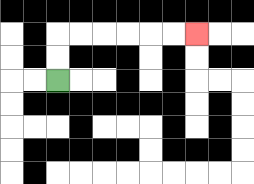{'start': '[2, 3]', 'end': '[8, 1]', 'path_directions': 'U,U,R,R,R,R,R,R', 'path_coordinates': '[[2, 3], [2, 2], [2, 1], [3, 1], [4, 1], [5, 1], [6, 1], [7, 1], [8, 1]]'}